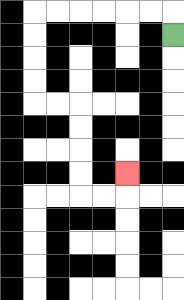{'start': '[7, 1]', 'end': '[5, 7]', 'path_directions': 'U,L,L,L,L,L,L,D,D,D,D,R,R,D,D,D,D,R,R,U', 'path_coordinates': '[[7, 1], [7, 0], [6, 0], [5, 0], [4, 0], [3, 0], [2, 0], [1, 0], [1, 1], [1, 2], [1, 3], [1, 4], [2, 4], [3, 4], [3, 5], [3, 6], [3, 7], [3, 8], [4, 8], [5, 8], [5, 7]]'}